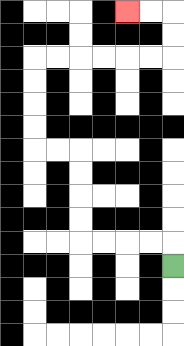{'start': '[7, 11]', 'end': '[5, 0]', 'path_directions': 'U,L,L,L,L,U,U,U,U,L,L,U,U,U,U,R,R,R,R,R,R,U,U,L,L', 'path_coordinates': '[[7, 11], [7, 10], [6, 10], [5, 10], [4, 10], [3, 10], [3, 9], [3, 8], [3, 7], [3, 6], [2, 6], [1, 6], [1, 5], [1, 4], [1, 3], [1, 2], [2, 2], [3, 2], [4, 2], [5, 2], [6, 2], [7, 2], [7, 1], [7, 0], [6, 0], [5, 0]]'}